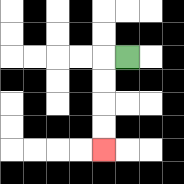{'start': '[5, 2]', 'end': '[4, 6]', 'path_directions': 'L,D,D,D,D', 'path_coordinates': '[[5, 2], [4, 2], [4, 3], [4, 4], [4, 5], [4, 6]]'}